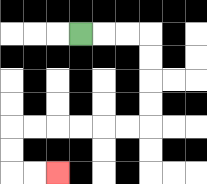{'start': '[3, 1]', 'end': '[2, 7]', 'path_directions': 'R,R,R,D,D,D,D,L,L,L,L,L,L,D,D,R,R', 'path_coordinates': '[[3, 1], [4, 1], [5, 1], [6, 1], [6, 2], [6, 3], [6, 4], [6, 5], [5, 5], [4, 5], [3, 5], [2, 5], [1, 5], [0, 5], [0, 6], [0, 7], [1, 7], [2, 7]]'}